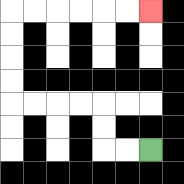{'start': '[6, 6]', 'end': '[6, 0]', 'path_directions': 'L,L,U,U,L,L,L,L,U,U,U,U,R,R,R,R,R,R', 'path_coordinates': '[[6, 6], [5, 6], [4, 6], [4, 5], [4, 4], [3, 4], [2, 4], [1, 4], [0, 4], [0, 3], [0, 2], [0, 1], [0, 0], [1, 0], [2, 0], [3, 0], [4, 0], [5, 0], [6, 0]]'}